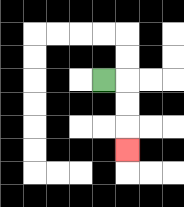{'start': '[4, 3]', 'end': '[5, 6]', 'path_directions': 'R,D,D,D', 'path_coordinates': '[[4, 3], [5, 3], [5, 4], [5, 5], [5, 6]]'}